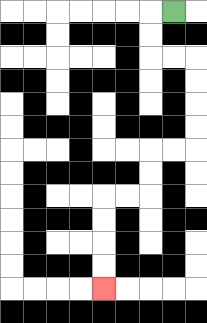{'start': '[7, 0]', 'end': '[4, 12]', 'path_directions': 'L,D,D,R,R,D,D,D,D,L,L,D,D,L,L,D,D,D,D', 'path_coordinates': '[[7, 0], [6, 0], [6, 1], [6, 2], [7, 2], [8, 2], [8, 3], [8, 4], [8, 5], [8, 6], [7, 6], [6, 6], [6, 7], [6, 8], [5, 8], [4, 8], [4, 9], [4, 10], [4, 11], [4, 12]]'}